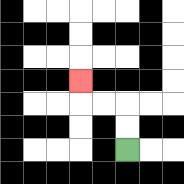{'start': '[5, 6]', 'end': '[3, 3]', 'path_directions': 'U,U,L,L,U', 'path_coordinates': '[[5, 6], [5, 5], [5, 4], [4, 4], [3, 4], [3, 3]]'}